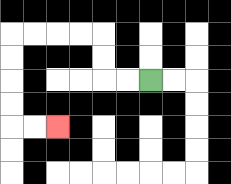{'start': '[6, 3]', 'end': '[2, 5]', 'path_directions': 'L,L,U,U,L,L,L,L,D,D,D,D,R,R', 'path_coordinates': '[[6, 3], [5, 3], [4, 3], [4, 2], [4, 1], [3, 1], [2, 1], [1, 1], [0, 1], [0, 2], [0, 3], [0, 4], [0, 5], [1, 5], [2, 5]]'}